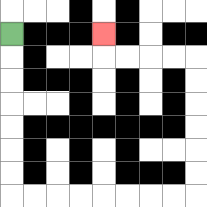{'start': '[0, 1]', 'end': '[4, 1]', 'path_directions': 'D,D,D,D,D,D,D,R,R,R,R,R,R,R,R,U,U,U,U,U,U,L,L,L,L,U', 'path_coordinates': '[[0, 1], [0, 2], [0, 3], [0, 4], [0, 5], [0, 6], [0, 7], [0, 8], [1, 8], [2, 8], [3, 8], [4, 8], [5, 8], [6, 8], [7, 8], [8, 8], [8, 7], [8, 6], [8, 5], [8, 4], [8, 3], [8, 2], [7, 2], [6, 2], [5, 2], [4, 2], [4, 1]]'}